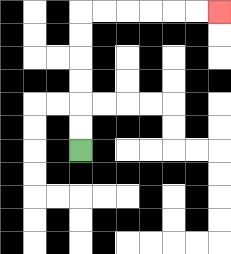{'start': '[3, 6]', 'end': '[9, 0]', 'path_directions': 'U,U,U,U,U,U,R,R,R,R,R,R', 'path_coordinates': '[[3, 6], [3, 5], [3, 4], [3, 3], [3, 2], [3, 1], [3, 0], [4, 0], [5, 0], [6, 0], [7, 0], [8, 0], [9, 0]]'}